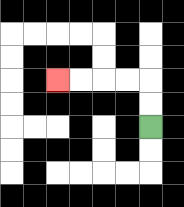{'start': '[6, 5]', 'end': '[2, 3]', 'path_directions': 'U,U,L,L,L,L', 'path_coordinates': '[[6, 5], [6, 4], [6, 3], [5, 3], [4, 3], [3, 3], [2, 3]]'}